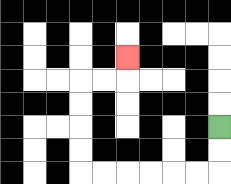{'start': '[9, 5]', 'end': '[5, 2]', 'path_directions': 'D,D,L,L,L,L,L,L,U,U,U,U,R,R,U', 'path_coordinates': '[[9, 5], [9, 6], [9, 7], [8, 7], [7, 7], [6, 7], [5, 7], [4, 7], [3, 7], [3, 6], [3, 5], [3, 4], [3, 3], [4, 3], [5, 3], [5, 2]]'}